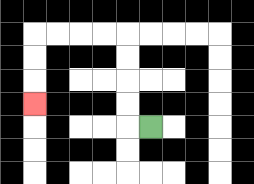{'start': '[6, 5]', 'end': '[1, 4]', 'path_directions': 'L,U,U,U,U,L,L,L,L,D,D,D', 'path_coordinates': '[[6, 5], [5, 5], [5, 4], [5, 3], [5, 2], [5, 1], [4, 1], [3, 1], [2, 1], [1, 1], [1, 2], [1, 3], [1, 4]]'}